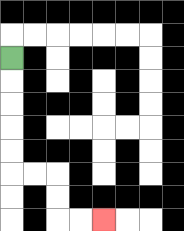{'start': '[0, 2]', 'end': '[4, 9]', 'path_directions': 'D,D,D,D,D,R,R,D,D,R,R', 'path_coordinates': '[[0, 2], [0, 3], [0, 4], [0, 5], [0, 6], [0, 7], [1, 7], [2, 7], [2, 8], [2, 9], [3, 9], [4, 9]]'}